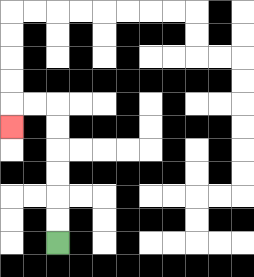{'start': '[2, 10]', 'end': '[0, 5]', 'path_directions': 'U,U,U,U,U,U,L,L,D', 'path_coordinates': '[[2, 10], [2, 9], [2, 8], [2, 7], [2, 6], [2, 5], [2, 4], [1, 4], [0, 4], [0, 5]]'}